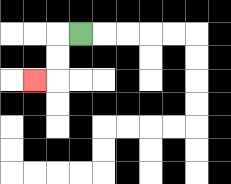{'start': '[3, 1]', 'end': '[1, 3]', 'path_directions': 'L,D,D,L', 'path_coordinates': '[[3, 1], [2, 1], [2, 2], [2, 3], [1, 3]]'}